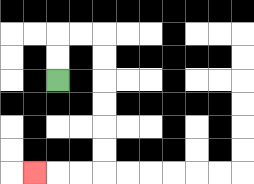{'start': '[2, 3]', 'end': '[1, 7]', 'path_directions': 'U,U,R,R,D,D,D,D,D,D,L,L,L', 'path_coordinates': '[[2, 3], [2, 2], [2, 1], [3, 1], [4, 1], [4, 2], [4, 3], [4, 4], [4, 5], [4, 6], [4, 7], [3, 7], [2, 7], [1, 7]]'}